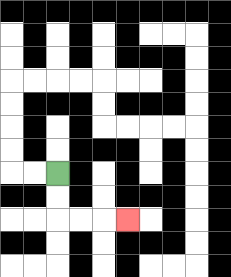{'start': '[2, 7]', 'end': '[5, 9]', 'path_directions': 'D,D,R,R,R', 'path_coordinates': '[[2, 7], [2, 8], [2, 9], [3, 9], [4, 9], [5, 9]]'}